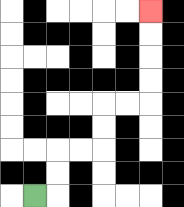{'start': '[1, 8]', 'end': '[6, 0]', 'path_directions': 'R,U,U,R,R,U,U,R,R,U,U,U,U', 'path_coordinates': '[[1, 8], [2, 8], [2, 7], [2, 6], [3, 6], [4, 6], [4, 5], [4, 4], [5, 4], [6, 4], [6, 3], [6, 2], [6, 1], [6, 0]]'}